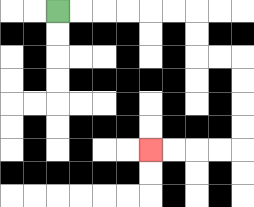{'start': '[2, 0]', 'end': '[6, 6]', 'path_directions': 'R,R,R,R,R,R,D,D,R,R,D,D,D,D,L,L,L,L', 'path_coordinates': '[[2, 0], [3, 0], [4, 0], [5, 0], [6, 0], [7, 0], [8, 0], [8, 1], [8, 2], [9, 2], [10, 2], [10, 3], [10, 4], [10, 5], [10, 6], [9, 6], [8, 6], [7, 6], [6, 6]]'}